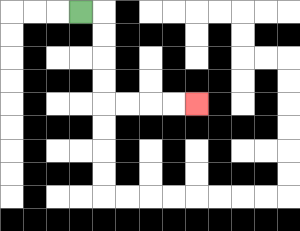{'start': '[3, 0]', 'end': '[8, 4]', 'path_directions': 'R,D,D,D,D,R,R,R,R', 'path_coordinates': '[[3, 0], [4, 0], [4, 1], [4, 2], [4, 3], [4, 4], [5, 4], [6, 4], [7, 4], [8, 4]]'}